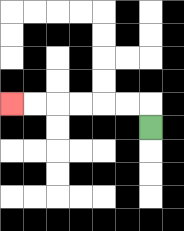{'start': '[6, 5]', 'end': '[0, 4]', 'path_directions': 'U,L,L,L,L,L,L', 'path_coordinates': '[[6, 5], [6, 4], [5, 4], [4, 4], [3, 4], [2, 4], [1, 4], [0, 4]]'}